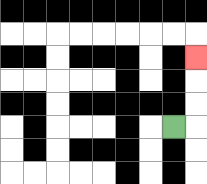{'start': '[7, 5]', 'end': '[8, 2]', 'path_directions': 'R,U,U,U', 'path_coordinates': '[[7, 5], [8, 5], [8, 4], [8, 3], [8, 2]]'}